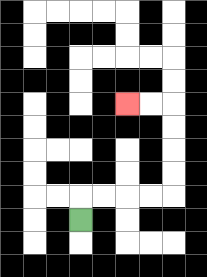{'start': '[3, 9]', 'end': '[5, 4]', 'path_directions': 'U,R,R,R,R,U,U,U,U,L,L', 'path_coordinates': '[[3, 9], [3, 8], [4, 8], [5, 8], [6, 8], [7, 8], [7, 7], [7, 6], [7, 5], [7, 4], [6, 4], [5, 4]]'}